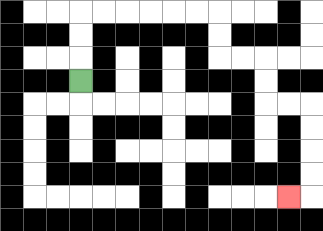{'start': '[3, 3]', 'end': '[12, 8]', 'path_directions': 'U,U,U,R,R,R,R,R,R,D,D,R,R,D,D,R,R,D,D,D,D,L', 'path_coordinates': '[[3, 3], [3, 2], [3, 1], [3, 0], [4, 0], [5, 0], [6, 0], [7, 0], [8, 0], [9, 0], [9, 1], [9, 2], [10, 2], [11, 2], [11, 3], [11, 4], [12, 4], [13, 4], [13, 5], [13, 6], [13, 7], [13, 8], [12, 8]]'}